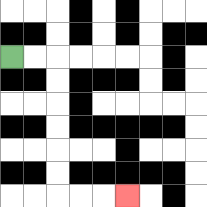{'start': '[0, 2]', 'end': '[5, 8]', 'path_directions': 'R,R,D,D,D,D,D,D,R,R,R', 'path_coordinates': '[[0, 2], [1, 2], [2, 2], [2, 3], [2, 4], [2, 5], [2, 6], [2, 7], [2, 8], [3, 8], [4, 8], [5, 8]]'}